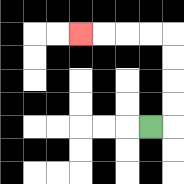{'start': '[6, 5]', 'end': '[3, 1]', 'path_directions': 'R,U,U,U,U,L,L,L,L', 'path_coordinates': '[[6, 5], [7, 5], [7, 4], [7, 3], [7, 2], [7, 1], [6, 1], [5, 1], [4, 1], [3, 1]]'}